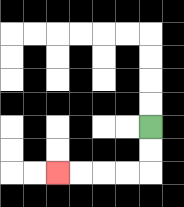{'start': '[6, 5]', 'end': '[2, 7]', 'path_directions': 'D,D,L,L,L,L', 'path_coordinates': '[[6, 5], [6, 6], [6, 7], [5, 7], [4, 7], [3, 7], [2, 7]]'}